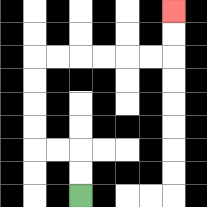{'start': '[3, 8]', 'end': '[7, 0]', 'path_directions': 'U,U,L,L,U,U,U,U,R,R,R,R,R,R,U,U', 'path_coordinates': '[[3, 8], [3, 7], [3, 6], [2, 6], [1, 6], [1, 5], [1, 4], [1, 3], [1, 2], [2, 2], [3, 2], [4, 2], [5, 2], [6, 2], [7, 2], [7, 1], [7, 0]]'}